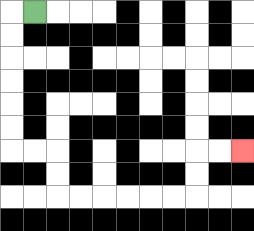{'start': '[1, 0]', 'end': '[10, 6]', 'path_directions': 'L,D,D,D,D,D,D,R,R,D,D,R,R,R,R,R,R,U,U,R,R', 'path_coordinates': '[[1, 0], [0, 0], [0, 1], [0, 2], [0, 3], [0, 4], [0, 5], [0, 6], [1, 6], [2, 6], [2, 7], [2, 8], [3, 8], [4, 8], [5, 8], [6, 8], [7, 8], [8, 8], [8, 7], [8, 6], [9, 6], [10, 6]]'}